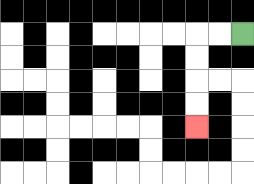{'start': '[10, 1]', 'end': '[8, 5]', 'path_directions': 'L,L,D,D,D,D', 'path_coordinates': '[[10, 1], [9, 1], [8, 1], [8, 2], [8, 3], [8, 4], [8, 5]]'}